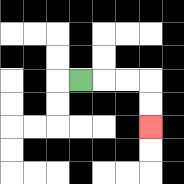{'start': '[3, 3]', 'end': '[6, 5]', 'path_directions': 'R,R,R,D,D', 'path_coordinates': '[[3, 3], [4, 3], [5, 3], [6, 3], [6, 4], [6, 5]]'}